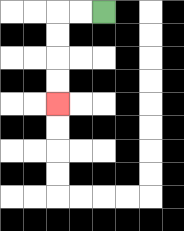{'start': '[4, 0]', 'end': '[2, 4]', 'path_directions': 'L,L,D,D,D,D', 'path_coordinates': '[[4, 0], [3, 0], [2, 0], [2, 1], [2, 2], [2, 3], [2, 4]]'}